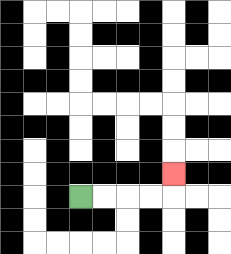{'start': '[3, 8]', 'end': '[7, 7]', 'path_directions': 'R,R,R,R,U', 'path_coordinates': '[[3, 8], [4, 8], [5, 8], [6, 8], [7, 8], [7, 7]]'}